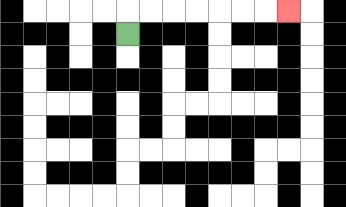{'start': '[5, 1]', 'end': '[12, 0]', 'path_directions': 'U,R,R,R,R,R,R,R', 'path_coordinates': '[[5, 1], [5, 0], [6, 0], [7, 0], [8, 0], [9, 0], [10, 0], [11, 0], [12, 0]]'}